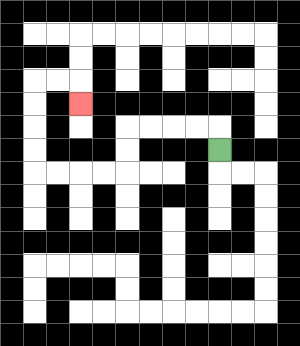{'start': '[9, 6]', 'end': '[3, 4]', 'path_directions': 'U,L,L,L,L,D,D,L,L,L,L,U,U,U,U,R,R,D', 'path_coordinates': '[[9, 6], [9, 5], [8, 5], [7, 5], [6, 5], [5, 5], [5, 6], [5, 7], [4, 7], [3, 7], [2, 7], [1, 7], [1, 6], [1, 5], [1, 4], [1, 3], [2, 3], [3, 3], [3, 4]]'}